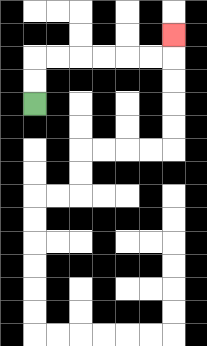{'start': '[1, 4]', 'end': '[7, 1]', 'path_directions': 'U,U,R,R,R,R,R,R,U', 'path_coordinates': '[[1, 4], [1, 3], [1, 2], [2, 2], [3, 2], [4, 2], [5, 2], [6, 2], [7, 2], [7, 1]]'}